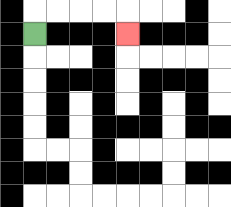{'start': '[1, 1]', 'end': '[5, 1]', 'path_directions': 'U,R,R,R,R,D', 'path_coordinates': '[[1, 1], [1, 0], [2, 0], [3, 0], [4, 0], [5, 0], [5, 1]]'}